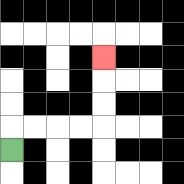{'start': '[0, 6]', 'end': '[4, 2]', 'path_directions': 'U,R,R,R,R,U,U,U', 'path_coordinates': '[[0, 6], [0, 5], [1, 5], [2, 5], [3, 5], [4, 5], [4, 4], [4, 3], [4, 2]]'}